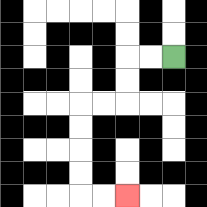{'start': '[7, 2]', 'end': '[5, 8]', 'path_directions': 'L,L,D,D,L,L,D,D,D,D,R,R', 'path_coordinates': '[[7, 2], [6, 2], [5, 2], [5, 3], [5, 4], [4, 4], [3, 4], [3, 5], [3, 6], [3, 7], [3, 8], [4, 8], [5, 8]]'}